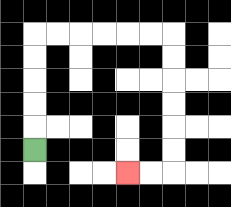{'start': '[1, 6]', 'end': '[5, 7]', 'path_directions': 'U,U,U,U,U,R,R,R,R,R,R,D,D,D,D,D,D,L,L', 'path_coordinates': '[[1, 6], [1, 5], [1, 4], [1, 3], [1, 2], [1, 1], [2, 1], [3, 1], [4, 1], [5, 1], [6, 1], [7, 1], [7, 2], [7, 3], [7, 4], [7, 5], [7, 6], [7, 7], [6, 7], [5, 7]]'}